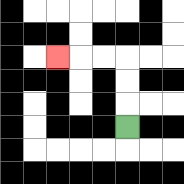{'start': '[5, 5]', 'end': '[2, 2]', 'path_directions': 'U,U,U,L,L,L', 'path_coordinates': '[[5, 5], [5, 4], [5, 3], [5, 2], [4, 2], [3, 2], [2, 2]]'}